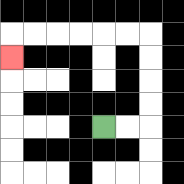{'start': '[4, 5]', 'end': '[0, 2]', 'path_directions': 'R,R,U,U,U,U,L,L,L,L,L,L,D', 'path_coordinates': '[[4, 5], [5, 5], [6, 5], [6, 4], [6, 3], [6, 2], [6, 1], [5, 1], [4, 1], [3, 1], [2, 1], [1, 1], [0, 1], [0, 2]]'}